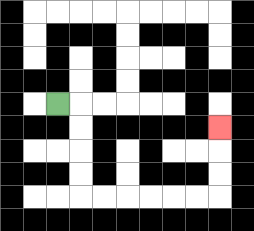{'start': '[2, 4]', 'end': '[9, 5]', 'path_directions': 'R,D,D,D,D,R,R,R,R,R,R,U,U,U', 'path_coordinates': '[[2, 4], [3, 4], [3, 5], [3, 6], [3, 7], [3, 8], [4, 8], [5, 8], [6, 8], [7, 8], [8, 8], [9, 8], [9, 7], [9, 6], [9, 5]]'}